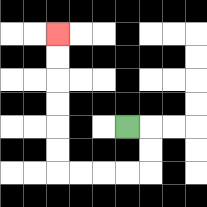{'start': '[5, 5]', 'end': '[2, 1]', 'path_directions': 'R,D,D,L,L,L,L,U,U,U,U,U,U', 'path_coordinates': '[[5, 5], [6, 5], [6, 6], [6, 7], [5, 7], [4, 7], [3, 7], [2, 7], [2, 6], [2, 5], [2, 4], [2, 3], [2, 2], [2, 1]]'}